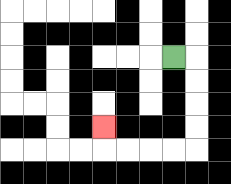{'start': '[7, 2]', 'end': '[4, 5]', 'path_directions': 'R,D,D,D,D,L,L,L,L,U', 'path_coordinates': '[[7, 2], [8, 2], [8, 3], [8, 4], [8, 5], [8, 6], [7, 6], [6, 6], [5, 6], [4, 6], [4, 5]]'}